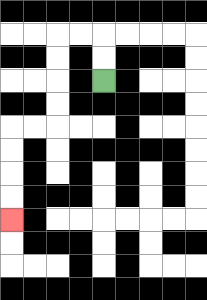{'start': '[4, 3]', 'end': '[0, 9]', 'path_directions': 'U,U,L,L,D,D,D,D,L,L,D,D,D,D', 'path_coordinates': '[[4, 3], [4, 2], [4, 1], [3, 1], [2, 1], [2, 2], [2, 3], [2, 4], [2, 5], [1, 5], [0, 5], [0, 6], [0, 7], [0, 8], [0, 9]]'}